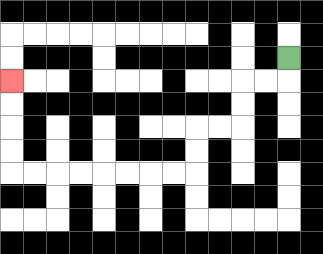{'start': '[12, 2]', 'end': '[0, 3]', 'path_directions': 'D,L,L,D,D,L,L,D,D,L,L,L,L,L,L,L,L,U,U,U,U', 'path_coordinates': '[[12, 2], [12, 3], [11, 3], [10, 3], [10, 4], [10, 5], [9, 5], [8, 5], [8, 6], [8, 7], [7, 7], [6, 7], [5, 7], [4, 7], [3, 7], [2, 7], [1, 7], [0, 7], [0, 6], [0, 5], [0, 4], [0, 3]]'}